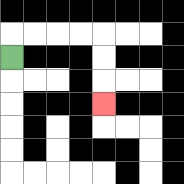{'start': '[0, 2]', 'end': '[4, 4]', 'path_directions': 'U,R,R,R,R,D,D,D', 'path_coordinates': '[[0, 2], [0, 1], [1, 1], [2, 1], [3, 1], [4, 1], [4, 2], [4, 3], [4, 4]]'}